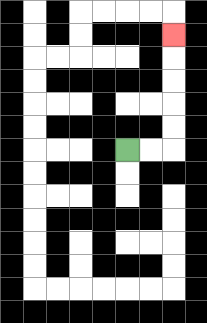{'start': '[5, 6]', 'end': '[7, 1]', 'path_directions': 'R,R,U,U,U,U,U', 'path_coordinates': '[[5, 6], [6, 6], [7, 6], [7, 5], [7, 4], [7, 3], [7, 2], [7, 1]]'}